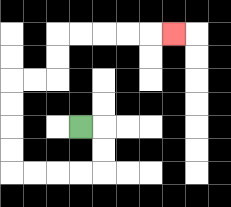{'start': '[3, 5]', 'end': '[7, 1]', 'path_directions': 'R,D,D,L,L,L,L,U,U,U,U,R,R,U,U,R,R,R,R,R', 'path_coordinates': '[[3, 5], [4, 5], [4, 6], [4, 7], [3, 7], [2, 7], [1, 7], [0, 7], [0, 6], [0, 5], [0, 4], [0, 3], [1, 3], [2, 3], [2, 2], [2, 1], [3, 1], [4, 1], [5, 1], [6, 1], [7, 1]]'}